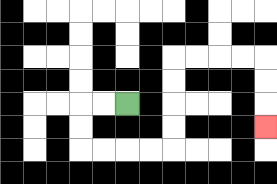{'start': '[5, 4]', 'end': '[11, 5]', 'path_directions': 'L,L,D,D,R,R,R,R,U,U,U,U,R,R,R,R,D,D,D', 'path_coordinates': '[[5, 4], [4, 4], [3, 4], [3, 5], [3, 6], [4, 6], [5, 6], [6, 6], [7, 6], [7, 5], [7, 4], [7, 3], [7, 2], [8, 2], [9, 2], [10, 2], [11, 2], [11, 3], [11, 4], [11, 5]]'}